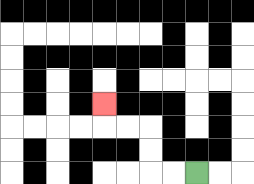{'start': '[8, 7]', 'end': '[4, 4]', 'path_directions': 'L,L,U,U,L,L,U', 'path_coordinates': '[[8, 7], [7, 7], [6, 7], [6, 6], [6, 5], [5, 5], [4, 5], [4, 4]]'}